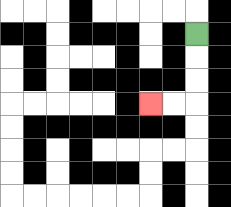{'start': '[8, 1]', 'end': '[6, 4]', 'path_directions': 'D,D,D,L,L', 'path_coordinates': '[[8, 1], [8, 2], [8, 3], [8, 4], [7, 4], [6, 4]]'}